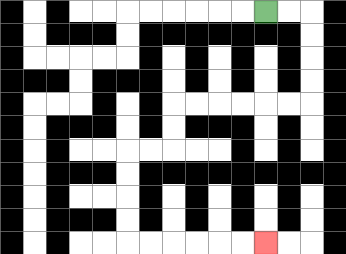{'start': '[11, 0]', 'end': '[11, 10]', 'path_directions': 'R,R,D,D,D,D,L,L,L,L,L,L,D,D,L,L,D,D,D,D,R,R,R,R,R,R', 'path_coordinates': '[[11, 0], [12, 0], [13, 0], [13, 1], [13, 2], [13, 3], [13, 4], [12, 4], [11, 4], [10, 4], [9, 4], [8, 4], [7, 4], [7, 5], [7, 6], [6, 6], [5, 6], [5, 7], [5, 8], [5, 9], [5, 10], [6, 10], [7, 10], [8, 10], [9, 10], [10, 10], [11, 10]]'}